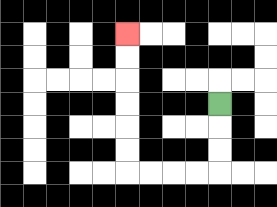{'start': '[9, 4]', 'end': '[5, 1]', 'path_directions': 'D,D,D,L,L,L,L,U,U,U,U,U,U', 'path_coordinates': '[[9, 4], [9, 5], [9, 6], [9, 7], [8, 7], [7, 7], [6, 7], [5, 7], [5, 6], [5, 5], [5, 4], [5, 3], [5, 2], [5, 1]]'}